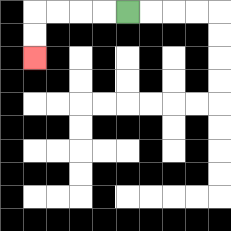{'start': '[5, 0]', 'end': '[1, 2]', 'path_directions': 'L,L,L,L,D,D', 'path_coordinates': '[[5, 0], [4, 0], [3, 0], [2, 0], [1, 0], [1, 1], [1, 2]]'}